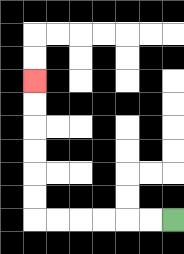{'start': '[7, 9]', 'end': '[1, 3]', 'path_directions': 'L,L,L,L,L,L,U,U,U,U,U,U', 'path_coordinates': '[[7, 9], [6, 9], [5, 9], [4, 9], [3, 9], [2, 9], [1, 9], [1, 8], [1, 7], [1, 6], [1, 5], [1, 4], [1, 3]]'}